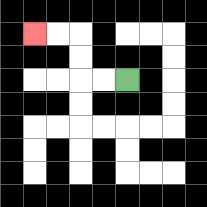{'start': '[5, 3]', 'end': '[1, 1]', 'path_directions': 'L,L,U,U,L,L', 'path_coordinates': '[[5, 3], [4, 3], [3, 3], [3, 2], [3, 1], [2, 1], [1, 1]]'}